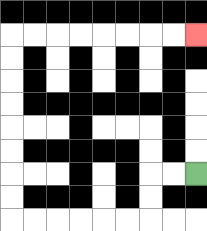{'start': '[8, 7]', 'end': '[8, 1]', 'path_directions': 'L,L,D,D,L,L,L,L,L,L,U,U,U,U,U,U,U,U,R,R,R,R,R,R,R,R', 'path_coordinates': '[[8, 7], [7, 7], [6, 7], [6, 8], [6, 9], [5, 9], [4, 9], [3, 9], [2, 9], [1, 9], [0, 9], [0, 8], [0, 7], [0, 6], [0, 5], [0, 4], [0, 3], [0, 2], [0, 1], [1, 1], [2, 1], [3, 1], [4, 1], [5, 1], [6, 1], [7, 1], [8, 1]]'}